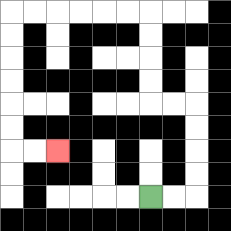{'start': '[6, 8]', 'end': '[2, 6]', 'path_directions': 'R,R,U,U,U,U,L,L,U,U,U,U,L,L,L,L,L,L,D,D,D,D,D,D,R,R', 'path_coordinates': '[[6, 8], [7, 8], [8, 8], [8, 7], [8, 6], [8, 5], [8, 4], [7, 4], [6, 4], [6, 3], [6, 2], [6, 1], [6, 0], [5, 0], [4, 0], [3, 0], [2, 0], [1, 0], [0, 0], [0, 1], [0, 2], [0, 3], [0, 4], [0, 5], [0, 6], [1, 6], [2, 6]]'}